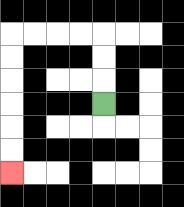{'start': '[4, 4]', 'end': '[0, 7]', 'path_directions': 'U,U,U,L,L,L,L,D,D,D,D,D,D', 'path_coordinates': '[[4, 4], [4, 3], [4, 2], [4, 1], [3, 1], [2, 1], [1, 1], [0, 1], [0, 2], [0, 3], [0, 4], [0, 5], [0, 6], [0, 7]]'}